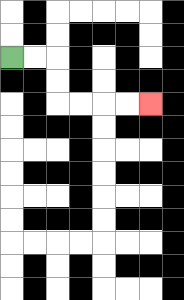{'start': '[0, 2]', 'end': '[6, 4]', 'path_directions': 'R,R,D,D,R,R,R,R', 'path_coordinates': '[[0, 2], [1, 2], [2, 2], [2, 3], [2, 4], [3, 4], [4, 4], [5, 4], [6, 4]]'}